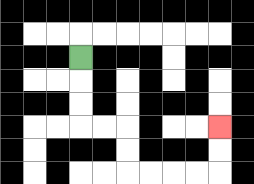{'start': '[3, 2]', 'end': '[9, 5]', 'path_directions': 'D,D,D,R,R,D,D,R,R,R,R,U,U', 'path_coordinates': '[[3, 2], [3, 3], [3, 4], [3, 5], [4, 5], [5, 5], [5, 6], [5, 7], [6, 7], [7, 7], [8, 7], [9, 7], [9, 6], [9, 5]]'}